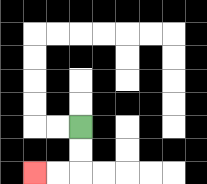{'start': '[3, 5]', 'end': '[1, 7]', 'path_directions': 'D,D,L,L', 'path_coordinates': '[[3, 5], [3, 6], [3, 7], [2, 7], [1, 7]]'}